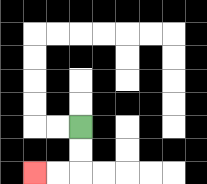{'start': '[3, 5]', 'end': '[1, 7]', 'path_directions': 'D,D,L,L', 'path_coordinates': '[[3, 5], [3, 6], [3, 7], [2, 7], [1, 7]]'}